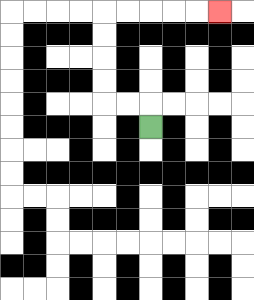{'start': '[6, 5]', 'end': '[9, 0]', 'path_directions': 'U,L,L,U,U,U,U,R,R,R,R,R', 'path_coordinates': '[[6, 5], [6, 4], [5, 4], [4, 4], [4, 3], [4, 2], [4, 1], [4, 0], [5, 0], [6, 0], [7, 0], [8, 0], [9, 0]]'}